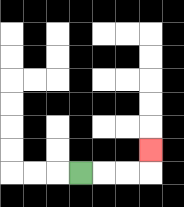{'start': '[3, 7]', 'end': '[6, 6]', 'path_directions': 'R,R,R,U', 'path_coordinates': '[[3, 7], [4, 7], [5, 7], [6, 7], [6, 6]]'}